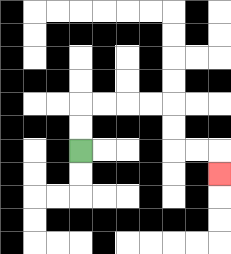{'start': '[3, 6]', 'end': '[9, 7]', 'path_directions': 'U,U,R,R,R,R,D,D,R,R,D', 'path_coordinates': '[[3, 6], [3, 5], [3, 4], [4, 4], [5, 4], [6, 4], [7, 4], [7, 5], [7, 6], [8, 6], [9, 6], [9, 7]]'}